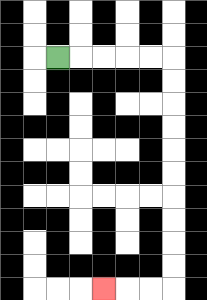{'start': '[2, 2]', 'end': '[4, 12]', 'path_directions': 'R,R,R,R,R,D,D,D,D,D,D,D,D,D,D,L,L,L', 'path_coordinates': '[[2, 2], [3, 2], [4, 2], [5, 2], [6, 2], [7, 2], [7, 3], [7, 4], [7, 5], [7, 6], [7, 7], [7, 8], [7, 9], [7, 10], [7, 11], [7, 12], [6, 12], [5, 12], [4, 12]]'}